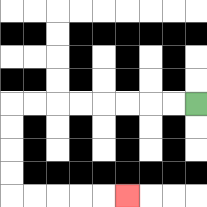{'start': '[8, 4]', 'end': '[5, 8]', 'path_directions': 'L,L,L,L,L,L,L,L,D,D,D,D,R,R,R,R,R', 'path_coordinates': '[[8, 4], [7, 4], [6, 4], [5, 4], [4, 4], [3, 4], [2, 4], [1, 4], [0, 4], [0, 5], [0, 6], [0, 7], [0, 8], [1, 8], [2, 8], [3, 8], [4, 8], [5, 8]]'}